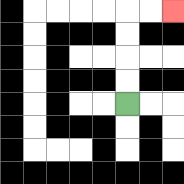{'start': '[5, 4]', 'end': '[7, 0]', 'path_directions': 'U,U,U,U,R,R', 'path_coordinates': '[[5, 4], [5, 3], [5, 2], [5, 1], [5, 0], [6, 0], [7, 0]]'}